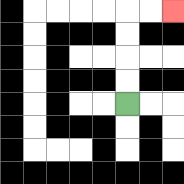{'start': '[5, 4]', 'end': '[7, 0]', 'path_directions': 'U,U,U,U,R,R', 'path_coordinates': '[[5, 4], [5, 3], [5, 2], [5, 1], [5, 0], [6, 0], [7, 0]]'}